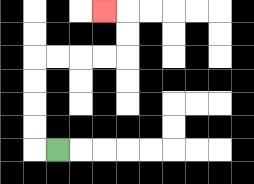{'start': '[2, 6]', 'end': '[4, 0]', 'path_directions': 'L,U,U,U,U,R,R,R,R,U,U,L', 'path_coordinates': '[[2, 6], [1, 6], [1, 5], [1, 4], [1, 3], [1, 2], [2, 2], [3, 2], [4, 2], [5, 2], [5, 1], [5, 0], [4, 0]]'}